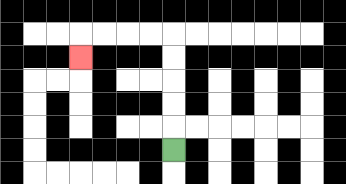{'start': '[7, 6]', 'end': '[3, 2]', 'path_directions': 'U,U,U,U,U,L,L,L,L,D', 'path_coordinates': '[[7, 6], [7, 5], [7, 4], [7, 3], [7, 2], [7, 1], [6, 1], [5, 1], [4, 1], [3, 1], [3, 2]]'}